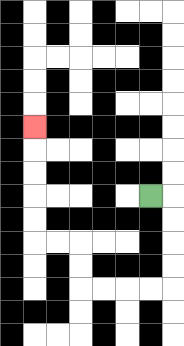{'start': '[6, 8]', 'end': '[1, 5]', 'path_directions': 'R,D,D,D,D,L,L,L,L,U,U,L,L,U,U,U,U,U', 'path_coordinates': '[[6, 8], [7, 8], [7, 9], [7, 10], [7, 11], [7, 12], [6, 12], [5, 12], [4, 12], [3, 12], [3, 11], [3, 10], [2, 10], [1, 10], [1, 9], [1, 8], [1, 7], [1, 6], [1, 5]]'}